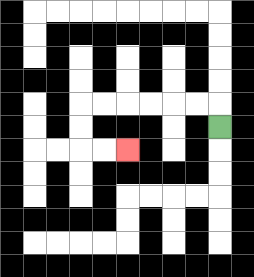{'start': '[9, 5]', 'end': '[5, 6]', 'path_directions': 'U,L,L,L,L,L,L,D,D,R,R', 'path_coordinates': '[[9, 5], [9, 4], [8, 4], [7, 4], [6, 4], [5, 4], [4, 4], [3, 4], [3, 5], [3, 6], [4, 6], [5, 6]]'}